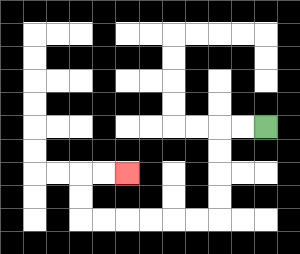{'start': '[11, 5]', 'end': '[5, 7]', 'path_directions': 'L,L,D,D,D,D,L,L,L,L,L,L,U,U,R,R', 'path_coordinates': '[[11, 5], [10, 5], [9, 5], [9, 6], [9, 7], [9, 8], [9, 9], [8, 9], [7, 9], [6, 9], [5, 9], [4, 9], [3, 9], [3, 8], [3, 7], [4, 7], [5, 7]]'}